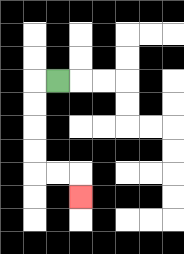{'start': '[2, 3]', 'end': '[3, 8]', 'path_directions': 'L,D,D,D,D,R,R,D', 'path_coordinates': '[[2, 3], [1, 3], [1, 4], [1, 5], [1, 6], [1, 7], [2, 7], [3, 7], [3, 8]]'}